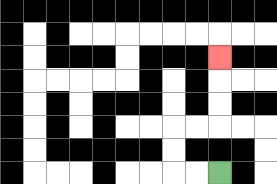{'start': '[9, 7]', 'end': '[9, 2]', 'path_directions': 'L,L,U,U,R,R,U,U,U', 'path_coordinates': '[[9, 7], [8, 7], [7, 7], [7, 6], [7, 5], [8, 5], [9, 5], [9, 4], [9, 3], [9, 2]]'}